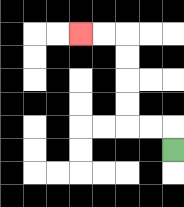{'start': '[7, 6]', 'end': '[3, 1]', 'path_directions': 'U,L,L,U,U,U,U,L,L', 'path_coordinates': '[[7, 6], [7, 5], [6, 5], [5, 5], [5, 4], [5, 3], [5, 2], [5, 1], [4, 1], [3, 1]]'}